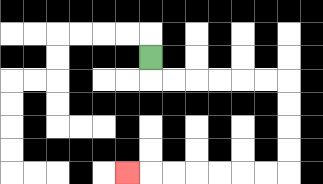{'start': '[6, 2]', 'end': '[5, 7]', 'path_directions': 'D,R,R,R,R,R,R,D,D,D,D,L,L,L,L,L,L,L', 'path_coordinates': '[[6, 2], [6, 3], [7, 3], [8, 3], [9, 3], [10, 3], [11, 3], [12, 3], [12, 4], [12, 5], [12, 6], [12, 7], [11, 7], [10, 7], [9, 7], [8, 7], [7, 7], [6, 7], [5, 7]]'}